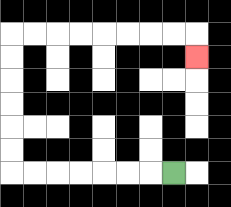{'start': '[7, 7]', 'end': '[8, 2]', 'path_directions': 'L,L,L,L,L,L,L,U,U,U,U,U,U,R,R,R,R,R,R,R,R,D', 'path_coordinates': '[[7, 7], [6, 7], [5, 7], [4, 7], [3, 7], [2, 7], [1, 7], [0, 7], [0, 6], [0, 5], [0, 4], [0, 3], [0, 2], [0, 1], [1, 1], [2, 1], [3, 1], [4, 1], [5, 1], [6, 1], [7, 1], [8, 1], [8, 2]]'}